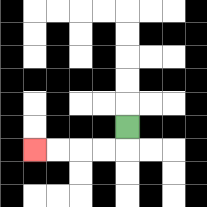{'start': '[5, 5]', 'end': '[1, 6]', 'path_directions': 'D,L,L,L,L', 'path_coordinates': '[[5, 5], [5, 6], [4, 6], [3, 6], [2, 6], [1, 6]]'}